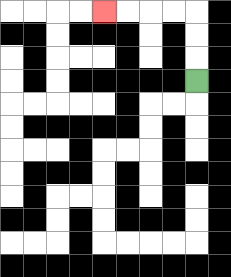{'start': '[8, 3]', 'end': '[4, 0]', 'path_directions': 'U,U,U,L,L,L,L', 'path_coordinates': '[[8, 3], [8, 2], [8, 1], [8, 0], [7, 0], [6, 0], [5, 0], [4, 0]]'}